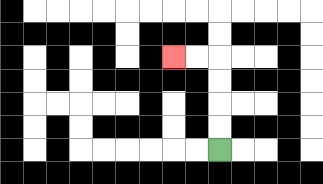{'start': '[9, 6]', 'end': '[7, 2]', 'path_directions': 'U,U,U,U,L,L', 'path_coordinates': '[[9, 6], [9, 5], [9, 4], [9, 3], [9, 2], [8, 2], [7, 2]]'}